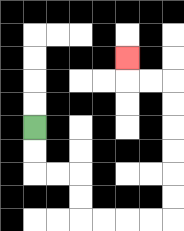{'start': '[1, 5]', 'end': '[5, 2]', 'path_directions': 'D,D,R,R,D,D,R,R,R,R,U,U,U,U,U,U,L,L,U', 'path_coordinates': '[[1, 5], [1, 6], [1, 7], [2, 7], [3, 7], [3, 8], [3, 9], [4, 9], [5, 9], [6, 9], [7, 9], [7, 8], [7, 7], [7, 6], [7, 5], [7, 4], [7, 3], [6, 3], [5, 3], [5, 2]]'}